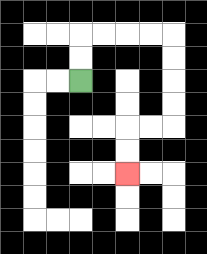{'start': '[3, 3]', 'end': '[5, 7]', 'path_directions': 'U,U,R,R,R,R,D,D,D,D,L,L,D,D', 'path_coordinates': '[[3, 3], [3, 2], [3, 1], [4, 1], [5, 1], [6, 1], [7, 1], [7, 2], [7, 3], [7, 4], [7, 5], [6, 5], [5, 5], [5, 6], [5, 7]]'}